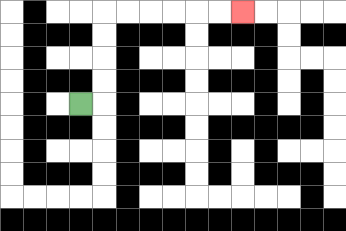{'start': '[3, 4]', 'end': '[10, 0]', 'path_directions': 'R,U,U,U,U,R,R,R,R,R,R', 'path_coordinates': '[[3, 4], [4, 4], [4, 3], [4, 2], [4, 1], [4, 0], [5, 0], [6, 0], [7, 0], [8, 0], [9, 0], [10, 0]]'}